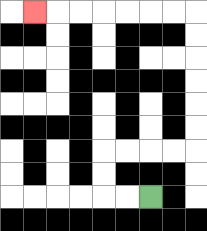{'start': '[6, 8]', 'end': '[1, 0]', 'path_directions': 'L,L,U,U,R,R,R,R,U,U,U,U,U,U,L,L,L,L,L,L,L', 'path_coordinates': '[[6, 8], [5, 8], [4, 8], [4, 7], [4, 6], [5, 6], [6, 6], [7, 6], [8, 6], [8, 5], [8, 4], [8, 3], [8, 2], [8, 1], [8, 0], [7, 0], [6, 0], [5, 0], [4, 0], [3, 0], [2, 0], [1, 0]]'}